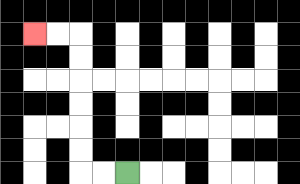{'start': '[5, 7]', 'end': '[1, 1]', 'path_directions': 'L,L,U,U,U,U,U,U,L,L', 'path_coordinates': '[[5, 7], [4, 7], [3, 7], [3, 6], [3, 5], [3, 4], [3, 3], [3, 2], [3, 1], [2, 1], [1, 1]]'}